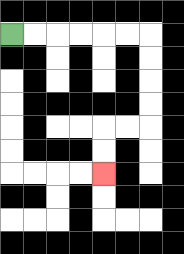{'start': '[0, 1]', 'end': '[4, 7]', 'path_directions': 'R,R,R,R,R,R,D,D,D,D,L,L,D,D', 'path_coordinates': '[[0, 1], [1, 1], [2, 1], [3, 1], [4, 1], [5, 1], [6, 1], [6, 2], [6, 3], [6, 4], [6, 5], [5, 5], [4, 5], [4, 6], [4, 7]]'}